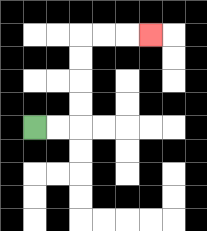{'start': '[1, 5]', 'end': '[6, 1]', 'path_directions': 'R,R,U,U,U,U,R,R,R', 'path_coordinates': '[[1, 5], [2, 5], [3, 5], [3, 4], [3, 3], [3, 2], [3, 1], [4, 1], [5, 1], [6, 1]]'}